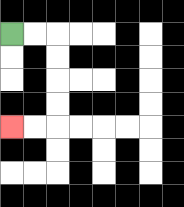{'start': '[0, 1]', 'end': '[0, 5]', 'path_directions': 'R,R,D,D,D,D,L,L', 'path_coordinates': '[[0, 1], [1, 1], [2, 1], [2, 2], [2, 3], [2, 4], [2, 5], [1, 5], [0, 5]]'}